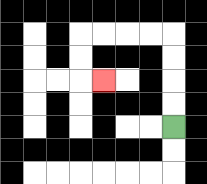{'start': '[7, 5]', 'end': '[4, 3]', 'path_directions': 'U,U,U,U,L,L,L,L,D,D,R', 'path_coordinates': '[[7, 5], [7, 4], [7, 3], [7, 2], [7, 1], [6, 1], [5, 1], [4, 1], [3, 1], [3, 2], [3, 3], [4, 3]]'}